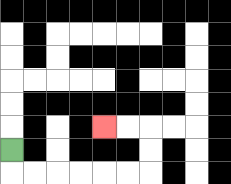{'start': '[0, 6]', 'end': '[4, 5]', 'path_directions': 'D,R,R,R,R,R,R,U,U,L,L', 'path_coordinates': '[[0, 6], [0, 7], [1, 7], [2, 7], [3, 7], [4, 7], [5, 7], [6, 7], [6, 6], [6, 5], [5, 5], [4, 5]]'}